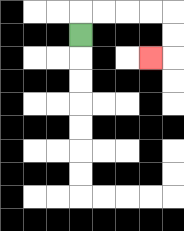{'start': '[3, 1]', 'end': '[6, 2]', 'path_directions': 'U,R,R,R,R,D,D,L', 'path_coordinates': '[[3, 1], [3, 0], [4, 0], [5, 0], [6, 0], [7, 0], [7, 1], [7, 2], [6, 2]]'}